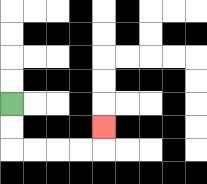{'start': '[0, 4]', 'end': '[4, 5]', 'path_directions': 'D,D,R,R,R,R,U', 'path_coordinates': '[[0, 4], [0, 5], [0, 6], [1, 6], [2, 6], [3, 6], [4, 6], [4, 5]]'}